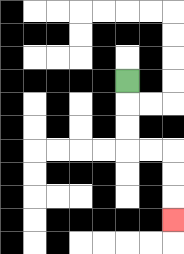{'start': '[5, 3]', 'end': '[7, 9]', 'path_directions': 'D,D,D,R,R,D,D,D', 'path_coordinates': '[[5, 3], [5, 4], [5, 5], [5, 6], [6, 6], [7, 6], [7, 7], [7, 8], [7, 9]]'}